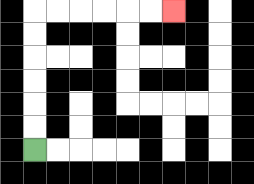{'start': '[1, 6]', 'end': '[7, 0]', 'path_directions': 'U,U,U,U,U,U,R,R,R,R,R,R', 'path_coordinates': '[[1, 6], [1, 5], [1, 4], [1, 3], [1, 2], [1, 1], [1, 0], [2, 0], [3, 0], [4, 0], [5, 0], [6, 0], [7, 0]]'}